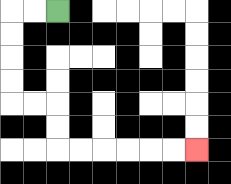{'start': '[2, 0]', 'end': '[8, 6]', 'path_directions': 'L,L,D,D,D,D,R,R,D,D,R,R,R,R,R,R', 'path_coordinates': '[[2, 0], [1, 0], [0, 0], [0, 1], [0, 2], [0, 3], [0, 4], [1, 4], [2, 4], [2, 5], [2, 6], [3, 6], [4, 6], [5, 6], [6, 6], [7, 6], [8, 6]]'}